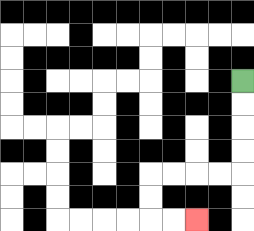{'start': '[10, 3]', 'end': '[8, 9]', 'path_directions': 'D,D,D,D,L,L,L,L,D,D,R,R', 'path_coordinates': '[[10, 3], [10, 4], [10, 5], [10, 6], [10, 7], [9, 7], [8, 7], [7, 7], [6, 7], [6, 8], [6, 9], [7, 9], [8, 9]]'}